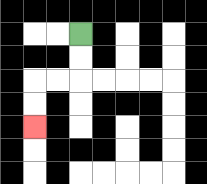{'start': '[3, 1]', 'end': '[1, 5]', 'path_directions': 'D,D,L,L,D,D', 'path_coordinates': '[[3, 1], [3, 2], [3, 3], [2, 3], [1, 3], [1, 4], [1, 5]]'}